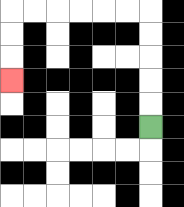{'start': '[6, 5]', 'end': '[0, 3]', 'path_directions': 'U,U,U,U,U,L,L,L,L,L,L,D,D,D', 'path_coordinates': '[[6, 5], [6, 4], [6, 3], [6, 2], [6, 1], [6, 0], [5, 0], [4, 0], [3, 0], [2, 0], [1, 0], [0, 0], [0, 1], [0, 2], [0, 3]]'}